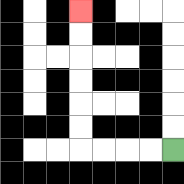{'start': '[7, 6]', 'end': '[3, 0]', 'path_directions': 'L,L,L,L,U,U,U,U,U,U', 'path_coordinates': '[[7, 6], [6, 6], [5, 6], [4, 6], [3, 6], [3, 5], [3, 4], [3, 3], [3, 2], [3, 1], [3, 0]]'}